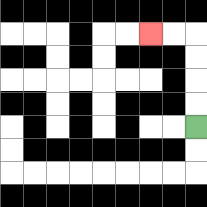{'start': '[8, 5]', 'end': '[6, 1]', 'path_directions': 'U,U,U,U,L,L', 'path_coordinates': '[[8, 5], [8, 4], [8, 3], [8, 2], [8, 1], [7, 1], [6, 1]]'}